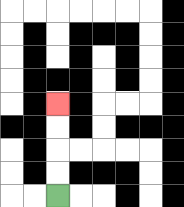{'start': '[2, 8]', 'end': '[2, 4]', 'path_directions': 'U,U,U,U', 'path_coordinates': '[[2, 8], [2, 7], [2, 6], [2, 5], [2, 4]]'}